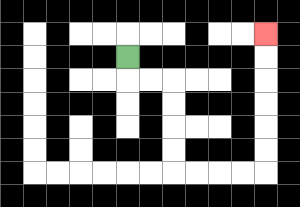{'start': '[5, 2]', 'end': '[11, 1]', 'path_directions': 'D,R,R,D,D,D,D,R,R,R,R,U,U,U,U,U,U', 'path_coordinates': '[[5, 2], [5, 3], [6, 3], [7, 3], [7, 4], [7, 5], [7, 6], [7, 7], [8, 7], [9, 7], [10, 7], [11, 7], [11, 6], [11, 5], [11, 4], [11, 3], [11, 2], [11, 1]]'}